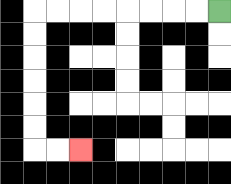{'start': '[9, 0]', 'end': '[3, 6]', 'path_directions': 'L,L,L,L,L,L,L,L,D,D,D,D,D,D,R,R', 'path_coordinates': '[[9, 0], [8, 0], [7, 0], [6, 0], [5, 0], [4, 0], [3, 0], [2, 0], [1, 0], [1, 1], [1, 2], [1, 3], [1, 4], [1, 5], [1, 6], [2, 6], [3, 6]]'}